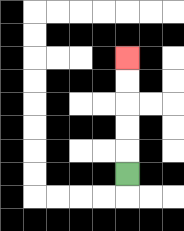{'start': '[5, 7]', 'end': '[5, 2]', 'path_directions': 'U,U,U,U,U', 'path_coordinates': '[[5, 7], [5, 6], [5, 5], [5, 4], [5, 3], [5, 2]]'}